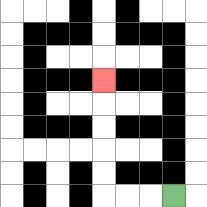{'start': '[7, 8]', 'end': '[4, 3]', 'path_directions': 'L,L,L,U,U,U,U,U', 'path_coordinates': '[[7, 8], [6, 8], [5, 8], [4, 8], [4, 7], [4, 6], [4, 5], [4, 4], [4, 3]]'}